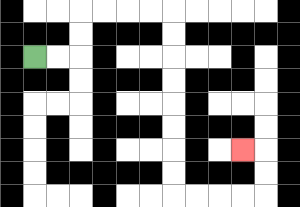{'start': '[1, 2]', 'end': '[10, 6]', 'path_directions': 'R,R,U,U,R,R,R,R,D,D,D,D,D,D,D,D,R,R,R,R,U,U,L', 'path_coordinates': '[[1, 2], [2, 2], [3, 2], [3, 1], [3, 0], [4, 0], [5, 0], [6, 0], [7, 0], [7, 1], [7, 2], [7, 3], [7, 4], [7, 5], [7, 6], [7, 7], [7, 8], [8, 8], [9, 8], [10, 8], [11, 8], [11, 7], [11, 6], [10, 6]]'}